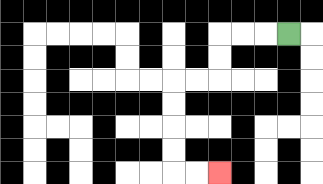{'start': '[12, 1]', 'end': '[9, 7]', 'path_directions': 'L,L,L,D,D,L,L,D,D,D,D,R,R', 'path_coordinates': '[[12, 1], [11, 1], [10, 1], [9, 1], [9, 2], [9, 3], [8, 3], [7, 3], [7, 4], [7, 5], [7, 6], [7, 7], [8, 7], [9, 7]]'}